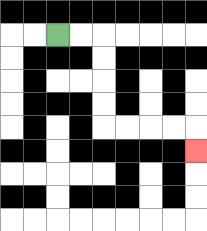{'start': '[2, 1]', 'end': '[8, 6]', 'path_directions': 'R,R,D,D,D,D,R,R,R,R,D', 'path_coordinates': '[[2, 1], [3, 1], [4, 1], [4, 2], [4, 3], [4, 4], [4, 5], [5, 5], [6, 5], [7, 5], [8, 5], [8, 6]]'}